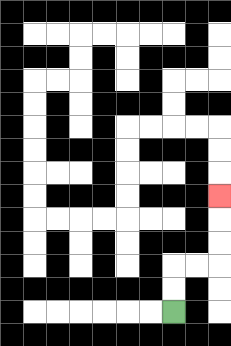{'start': '[7, 13]', 'end': '[9, 8]', 'path_directions': 'U,U,R,R,U,U,U', 'path_coordinates': '[[7, 13], [7, 12], [7, 11], [8, 11], [9, 11], [9, 10], [9, 9], [9, 8]]'}